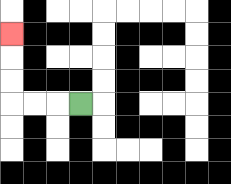{'start': '[3, 4]', 'end': '[0, 1]', 'path_directions': 'L,L,L,U,U,U', 'path_coordinates': '[[3, 4], [2, 4], [1, 4], [0, 4], [0, 3], [0, 2], [0, 1]]'}